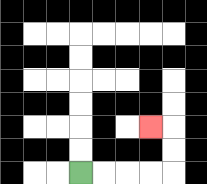{'start': '[3, 7]', 'end': '[6, 5]', 'path_directions': 'R,R,R,R,U,U,L', 'path_coordinates': '[[3, 7], [4, 7], [5, 7], [6, 7], [7, 7], [7, 6], [7, 5], [6, 5]]'}